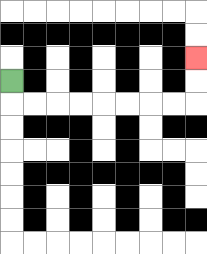{'start': '[0, 3]', 'end': '[8, 2]', 'path_directions': 'D,R,R,R,R,R,R,R,R,U,U', 'path_coordinates': '[[0, 3], [0, 4], [1, 4], [2, 4], [3, 4], [4, 4], [5, 4], [6, 4], [7, 4], [8, 4], [8, 3], [8, 2]]'}